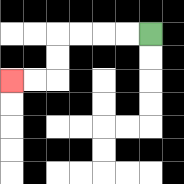{'start': '[6, 1]', 'end': '[0, 3]', 'path_directions': 'L,L,L,L,D,D,L,L', 'path_coordinates': '[[6, 1], [5, 1], [4, 1], [3, 1], [2, 1], [2, 2], [2, 3], [1, 3], [0, 3]]'}